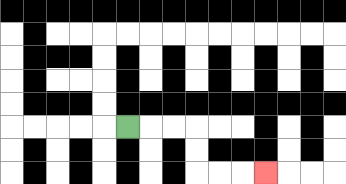{'start': '[5, 5]', 'end': '[11, 7]', 'path_directions': 'R,R,R,D,D,R,R,R', 'path_coordinates': '[[5, 5], [6, 5], [7, 5], [8, 5], [8, 6], [8, 7], [9, 7], [10, 7], [11, 7]]'}